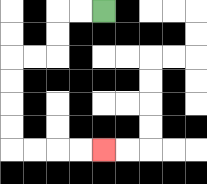{'start': '[4, 0]', 'end': '[4, 6]', 'path_directions': 'L,L,D,D,L,L,D,D,D,D,R,R,R,R', 'path_coordinates': '[[4, 0], [3, 0], [2, 0], [2, 1], [2, 2], [1, 2], [0, 2], [0, 3], [0, 4], [0, 5], [0, 6], [1, 6], [2, 6], [3, 6], [4, 6]]'}